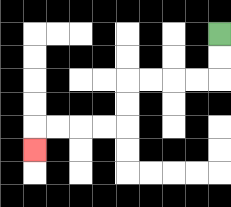{'start': '[9, 1]', 'end': '[1, 6]', 'path_directions': 'D,D,L,L,L,L,D,D,L,L,L,L,D', 'path_coordinates': '[[9, 1], [9, 2], [9, 3], [8, 3], [7, 3], [6, 3], [5, 3], [5, 4], [5, 5], [4, 5], [3, 5], [2, 5], [1, 5], [1, 6]]'}